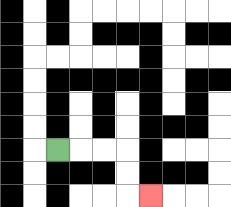{'start': '[2, 6]', 'end': '[6, 8]', 'path_directions': 'R,R,R,D,D,R', 'path_coordinates': '[[2, 6], [3, 6], [4, 6], [5, 6], [5, 7], [5, 8], [6, 8]]'}